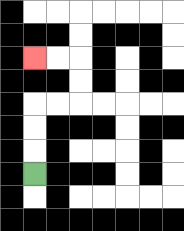{'start': '[1, 7]', 'end': '[1, 2]', 'path_directions': 'U,U,U,R,R,U,U,L,L', 'path_coordinates': '[[1, 7], [1, 6], [1, 5], [1, 4], [2, 4], [3, 4], [3, 3], [3, 2], [2, 2], [1, 2]]'}